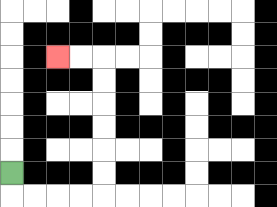{'start': '[0, 7]', 'end': '[2, 2]', 'path_directions': 'D,R,R,R,R,U,U,U,U,U,U,L,L', 'path_coordinates': '[[0, 7], [0, 8], [1, 8], [2, 8], [3, 8], [4, 8], [4, 7], [4, 6], [4, 5], [4, 4], [4, 3], [4, 2], [3, 2], [2, 2]]'}